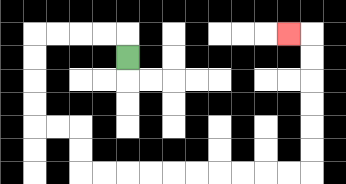{'start': '[5, 2]', 'end': '[12, 1]', 'path_directions': 'U,L,L,L,L,D,D,D,D,R,R,D,D,R,R,R,R,R,R,R,R,R,R,U,U,U,U,U,U,L', 'path_coordinates': '[[5, 2], [5, 1], [4, 1], [3, 1], [2, 1], [1, 1], [1, 2], [1, 3], [1, 4], [1, 5], [2, 5], [3, 5], [3, 6], [3, 7], [4, 7], [5, 7], [6, 7], [7, 7], [8, 7], [9, 7], [10, 7], [11, 7], [12, 7], [13, 7], [13, 6], [13, 5], [13, 4], [13, 3], [13, 2], [13, 1], [12, 1]]'}